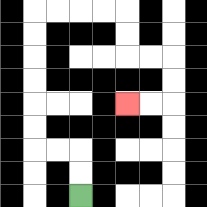{'start': '[3, 8]', 'end': '[5, 4]', 'path_directions': 'U,U,L,L,U,U,U,U,U,U,R,R,R,R,D,D,R,R,D,D,L,L', 'path_coordinates': '[[3, 8], [3, 7], [3, 6], [2, 6], [1, 6], [1, 5], [1, 4], [1, 3], [1, 2], [1, 1], [1, 0], [2, 0], [3, 0], [4, 0], [5, 0], [5, 1], [5, 2], [6, 2], [7, 2], [7, 3], [7, 4], [6, 4], [5, 4]]'}